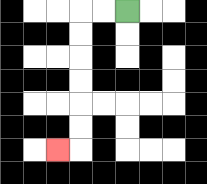{'start': '[5, 0]', 'end': '[2, 6]', 'path_directions': 'L,L,D,D,D,D,D,D,L', 'path_coordinates': '[[5, 0], [4, 0], [3, 0], [3, 1], [3, 2], [3, 3], [3, 4], [3, 5], [3, 6], [2, 6]]'}